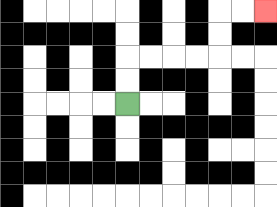{'start': '[5, 4]', 'end': '[11, 0]', 'path_directions': 'U,U,R,R,R,R,U,U,R,R', 'path_coordinates': '[[5, 4], [5, 3], [5, 2], [6, 2], [7, 2], [8, 2], [9, 2], [9, 1], [9, 0], [10, 0], [11, 0]]'}